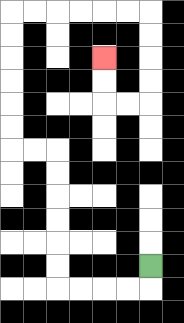{'start': '[6, 11]', 'end': '[4, 2]', 'path_directions': 'D,L,L,L,L,U,U,U,U,U,U,L,L,U,U,U,U,U,U,R,R,R,R,R,R,D,D,D,D,L,L,U,U', 'path_coordinates': '[[6, 11], [6, 12], [5, 12], [4, 12], [3, 12], [2, 12], [2, 11], [2, 10], [2, 9], [2, 8], [2, 7], [2, 6], [1, 6], [0, 6], [0, 5], [0, 4], [0, 3], [0, 2], [0, 1], [0, 0], [1, 0], [2, 0], [3, 0], [4, 0], [5, 0], [6, 0], [6, 1], [6, 2], [6, 3], [6, 4], [5, 4], [4, 4], [4, 3], [4, 2]]'}